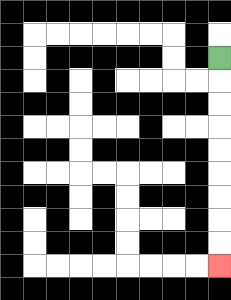{'start': '[9, 2]', 'end': '[9, 11]', 'path_directions': 'D,D,D,D,D,D,D,D,D', 'path_coordinates': '[[9, 2], [9, 3], [9, 4], [9, 5], [9, 6], [9, 7], [9, 8], [9, 9], [9, 10], [9, 11]]'}